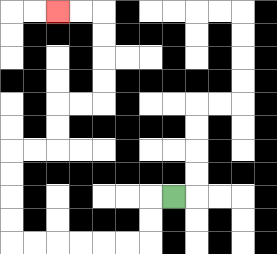{'start': '[7, 8]', 'end': '[2, 0]', 'path_directions': 'L,D,D,L,L,L,L,L,L,U,U,U,U,R,R,U,U,R,R,U,U,U,U,L,L', 'path_coordinates': '[[7, 8], [6, 8], [6, 9], [6, 10], [5, 10], [4, 10], [3, 10], [2, 10], [1, 10], [0, 10], [0, 9], [0, 8], [0, 7], [0, 6], [1, 6], [2, 6], [2, 5], [2, 4], [3, 4], [4, 4], [4, 3], [4, 2], [4, 1], [4, 0], [3, 0], [2, 0]]'}